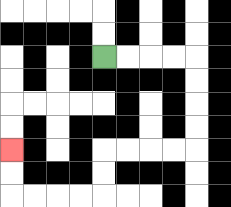{'start': '[4, 2]', 'end': '[0, 6]', 'path_directions': 'R,R,R,R,D,D,D,D,L,L,L,L,D,D,L,L,L,L,U,U', 'path_coordinates': '[[4, 2], [5, 2], [6, 2], [7, 2], [8, 2], [8, 3], [8, 4], [8, 5], [8, 6], [7, 6], [6, 6], [5, 6], [4, 6], [4, 7], [4, 8], [3, 8], [2, 8], [1, 8], [0, 8], [0, 7], [0, 6]]'}